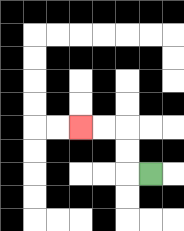{'start': '[6, 7]', 'end': '[3, 5]', 'path_directions': 'L,U,U,L,L', 'path_coordinates': '[[6, 7], [5, 7], [5, 6], [5, 5], [4, 5], [3, 5]]'}